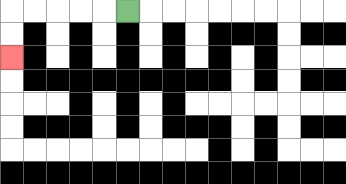{'start': '[5, 0]', 'end': '[0, 2]', 'path_directions': 'L,L,L,L,L,D,D', 'path_coordinates': '[[5, 0], [4, 0], [3, 0], [2, 0], [1, 0], [0, 0], [0, 1], [0, 2]]'}